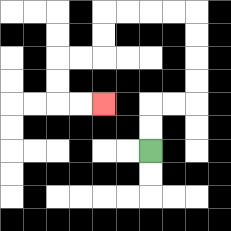{'start': '[6, 6]', 'end': '[4, 4]', 'path_directions': 'U,U,R,R,U,U,U,U,L,L,L,L,D,D,L,L,D,D,R,R', 'path_coordinates': '[[6, 6], [6, 5], [6, 4], [7, 4], [8, 4], [8, 3], [8, 2], [8, 1], [8, 0], [7, 0], [6, 0], [5, 0], [4, 0], [4, 1], [4, 2], [3, 2], [2, 2], [2, 3], [2, 4], [3, 4], [4, 4]]'}